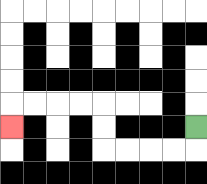{'start': '[8, 5]', 'end': '[0, 5]', 'path_directions': 'D,L,L,L,L,U,U,L,L,L,L,D', 'path_coordinates': '[[8, 5], [8, 6], [7, 6], [6, 6], [5, 6], [4, 6], [4, 5], [4, 4], [3, 4], [2, 4], [1, 4], [0, 4], [0, 5]]'}